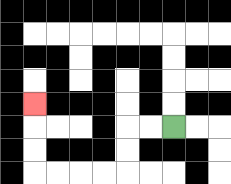{'start': '[7, 5]', 'end': '[1, 4]', 'path_directions': 'L,L,D,D,L,L,L,L,U,U,U', 'path_coordinates': '[[7, 5], [6, 5], [5, 5], [5, 6], [5, 7], [4, 7], [3, 7], [2, 7], [1, 7], [1, 6], [1, 5], [1, 4]]'}